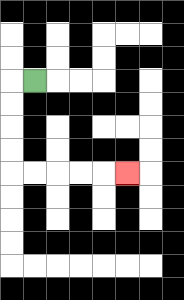{'start': '[1, 3]', 'end': '[5, 7]', 'path_directions': 'L,D,D,D,D,R,R,R,R,R', 'path_coordinates': '[[1, 3], [0, 3], [0, 4], [0, 5], [0, 6], [0, 7], [1, 7], [2, 7], [3, 7], [4, 7], [5, 7]]'}